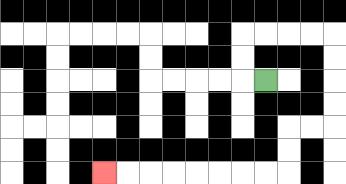{'start': '[11, 3]', 'end': '[4, 7]', 'path_directions': 'L,U,U,R,R,R,R,D,D,D,D,L,L,D,D,L,L,L,L,L,L,L,L', 'path_coordinates': '[[11, 3], [10, 3], [10, 2], [10, 1], [11, 1], [12, 1], [13, 1], [14, 1], [14, 2], [14, 3], [14, 4], [14, 5], [13, 5], [12, 5], [12, 6], [12, 7], [11, 7], [10, 7], [9, 7], [8, 7], [7, 7], [6, 7], [5, 7], [4, 7]]'}